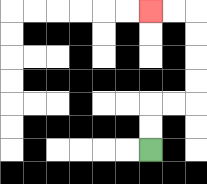{'start': '[6, 6]', 'end': '[6, 0]', 'path_directions': 'U,U,R,R,U,U,U,U,L,L', 'path_coordinates': '[[6, 6], [6, 5], [6, 4], [7, 4], [8, 4], [8, 3], [8, 2], [8, 1], [8, 0], [7, 0], [6, 0]]'}